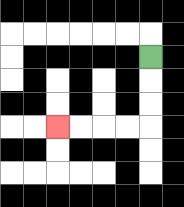{'start': '[6, 2]', 'end': '[2, 5]', 'path_directions': 'D,D,D,L,L,L,L', 'path_coordinates': '[[6, 2], [6, 3], [6, 4], [6, 5], [5, 5], [4, 5], [3, 5], [2, 5]]'}